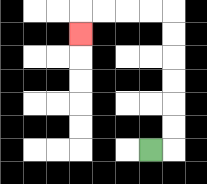{'start': '[6, 6]', 'end': '[3, 1]', 'path_directions': 'R,U,U,U,U,U,U,L,L,L,L,D', 'path_coordinates': '[[6, 6], [7, 6], [7, 5], [7, 4], [7, 3], [7, 2], [7, 1], [7, 0], [6, 0], [5, 0], [4, 0], [3, 0], [3, 1]]'}